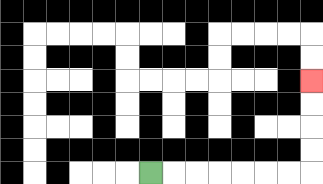{'start': '[6, 7]', 'end': '[13, 3]', 'path_directions': 'R,R,R,R,R,R,R,U,U,U,U', 'path_coordinates': '[[6, 7], [7, 7], [8, 7], [9, 7], [10, 7], [11, 7], [12, 7], [13, 7], [13, 6], [13, 5], [13, 4], [13, 3]]'}